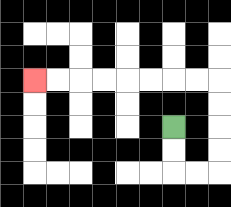{'start': '[7, 5]', 'end': '[1, 3]', 'path_directions': 'D,D,R,R,U,U,U,U,L,L,L,L,L,L,L,L', 'path_coordinates': '[[7, 5], [7, 6], [7, 7], [8, 7], [9, 7], [9, 6], [9, 5], [9, 4], [9, 3], [8, 3], [7, 3], [6, 3], [5, 3], [4, 3], [3, 3], [2, 3], [1, 3]]'}